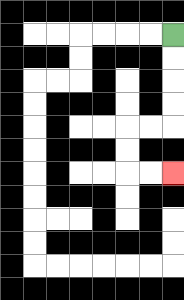{'start': '[7, 1]', 'end': '[7, 7]', 'path_directions': 'D,D,D,D,L,L,D,D,R,R', 'path_coordinates': '[[7, 1], [7, 2], [7, 3], [7, 4], [7, 5], [6, 5], [5, 5], [5, 6], [5, 7], [6, 7], [7, 7]]'}